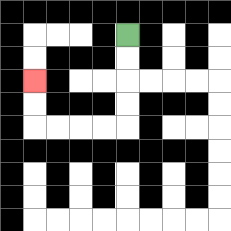{'start': '[5, 1]', 'end': '[1, 3]', 'path_directions': 'D,D,D,D,L,L,L,L,U,U', 'path_coordinates': '[[5, 1], [5, 2], [5, 3], [5, 4], [5, 5], [4, 5], [3, 5], [2, 5], [1, 5], [1, 4], [1, 3]]'}